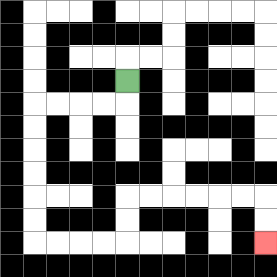{'start': '[5, 3]', 'end': '[11, 10]', 'path_directions': 'D,L,L,L,L,D,D,D,D,D,D,R,R,R,R,U,U,R,R,R,R,R,R,D,D', 'path_coordinates': '[[5, 3], [5, 4], [4, 4], [3, 4], [2, 4], [1, 4], [1, 5], [1, 6], [1, 7], [1, 8], [1, 9], [1, 10], [2, 10], [3, 10], [4, 10], [5, 10], [5, 9], [5, 8], [6, 8], [7, 8], [8, 8], [9, 8], [10, 8], [11, 8], [11, 9], [11, 10]]'}